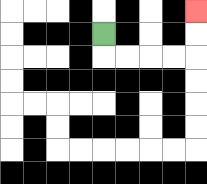{'start': '[4, 1]', 'end': '[8, 0]', 'path_directions': 'D,R,R,R,R,U,U', 'path_coordinates': '[[4, 1], [4, 2], [5, 2], [6, 2], [7, 2], [8, 2], [8, 1], [8, 0]]'}